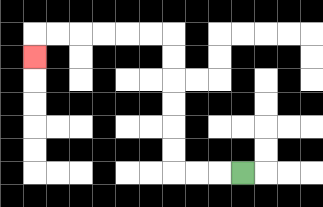{'start': '[10, 7]', 'end': '[1, 2]', 'path_directions': 'L,L,L,U,U,U,U,U,U,L,L,L,L,L,L,D', 'path_coordinates': '[[10, 7], [9, 7], [8, 7], [7, 7], [7, 6], [7, 5], [7, 4], [7, 3], [7, 2], [7, 1], [6, 1], [5, 1], [4, 1], [3, 1], [2, 1], [1, 1], [1, 2]]'}